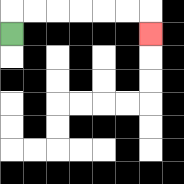{'start': '[0, 1]', 'end': '[6, 1]', 'path_directions': 'U,R,R,R,R,R,R,D', 'path_coordinates': '[[0, 1], [0, 0], [1, 0], [2, 0], [3, 0], [4, 0], [5, 0], [6, 0], [6, 1]]'}